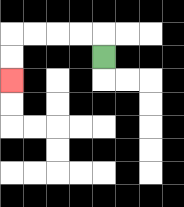{'start': '[4, 2]', 'end': '[0, 3]', 'path_directions': 'U,L,L,L,L,D,D', 'path_coordinates': '[[4, 2], [4, 1], [3, 1], [2, 1], [1, 1], [0, 1], [0, 2], [0, 3]]'}